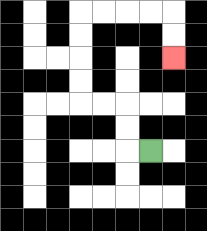{'start': '[6, 6]', 'end': '[7, 2]', 'path_directions': 'L,U,U,L,L,U,U,U,U,R,R,R,R,D,D', 'path_coordinates': '[[6, 6], [5, 6], [5, 5], [5, 4], [4, 4], [3, 4], [3, 3], [3, 2], [3, 1], [3, 0], [4, 0], [5, 0], [6, 0], [7, 0], [7, 1], [7, 2]]'}